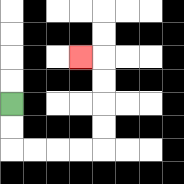{'start': '[0, 4]', 'end': '[3, 2]', 'path_directions': 'D,D,R,R,R,R,U,U,U,U,L', 'path_coordinates': '[[0, 4], [0, 5], [0, 6], [1, 6], [2, 6], [3, 6], [4, 6], [4, 5], [4, 4], [4, 3], [4, 2], [3, 2]]'}